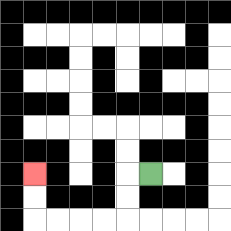{'start': '[6, 7]', 'end': '[1, 7]', 'path_directions': 'L,D,D,L,L,L,L,U,U', 'path_coordinates': '[[6, 7], [5, 7], [5, 8], [5, 9], [4, 9], [3, 9], [2, 9], [1, 9], [1, 8], [1, 7]]'}